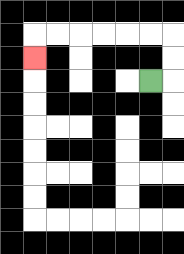{'start': '[6, 3]', 'end': '[1, 2]', 'path_directions': 'R,U,U,L,L,L,L,L,L,D', 'path_coordinates': '[[6, 3], [7, 3], [7, 2], [7, 1], [6, 1], [5, 1], [4, 1], [3, 1], [2, 1], [1, 1], [1, 2]]'}